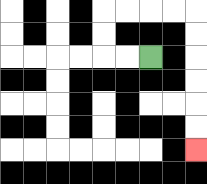{'start': '[6, 2]', 'end': '[8, 6]', 'path_directions': 'L,L,U,U,R,R,R,R,D,D,D,D,D,D', 'path_coordinates': '[[6, 2], [5, 2], [4, 2], [4, 1], [4, 0], [5, 0], [6, 0], [7, 0], [8, 0], [8, 1], [8, 2], [8, 3], [8, 4], [8, 5], [8, 6]]'}